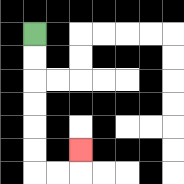{'start': '[1, 1]', 'end': '[3, 6]', 'path_directions': 'D,D,D,D,D,D,R,R,U', 'path_coordinates': '[[1, 1], [1, 2], [1, 3], [1, 4], [1, 5], [1, 6], [1, 7], [2, 7], [3, 7], [3, 6]]'}